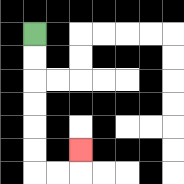{'start': '[1, 1]', 'end': '[3, 6]', 'path_directions': 'D,D,D,D,D,D,R,R,U', 'path_coordinates': '[[1, 1], [1, 2], [1, 3], [1, 4], [1, 5], [1, 6], [1, 7], [2, 7], [3, 7], [3, 6]]'}